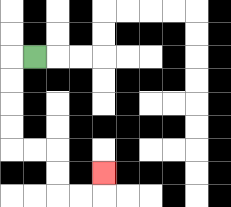{'start': '[1, 2]', 'end': '[4, 7]', 'path_directions': 'L,D,D,D,D,R,R,D,D,R,R,U', 'path_coordinates': '[[1, 2], [0, 2], [0, 3], [0, 4], [0, 5], [0, 6], [1, 6], [2, 6], [2, 7], [2, 8], [3, 8], [4, 8], [4, 7]]'}